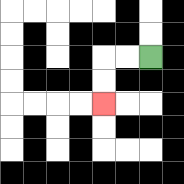{'start': '[6, 2]', 'end': '[4, 4]', 'path_directions': 'L,L,D,D', 'path_coordinates': '[[6, 2], [5, 2], [4, 2], [4, 3], [4, 4]]'}